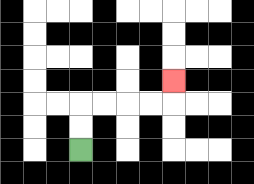{'start': '[3, 6]', 'end': '[7, 3]', 'path_directions': 'U,U,R,R,R,R,U', 'path_coordinates': '[[3, 6], [3, 5], [3, 4], [4, 4], [5, 4], [6, 4], [7, 4], [7, 3]]'}